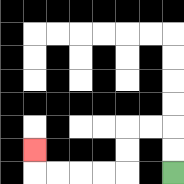{'start': '[7, 7]', 'end': '[1, 6]', 'path_directions': 'U,U,L,L,D,D,L,L,L,L,U', 'path_coordinates': '[[7, 7], [7, 6], [7, 5], [6, 5], [5, 5], [5, 6], [5, 7], [4, 7], [3, 7], [2, 7], [1, 7], [1, 6]]'}